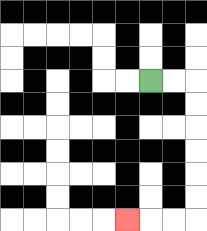{'start': '[6, 3]', 'end': '[5, 9]', 'path_directions': 'R,R,D,D,D,D,D,D,L,L,L', 'path_coordinates': '[[6, 3], [7, 3], [8, 3], [8, 4], [8, 5], [8, 6], [8, 7], [8, 8], [8, 9], [7, 9], [6, 9], [5, 9]]'}